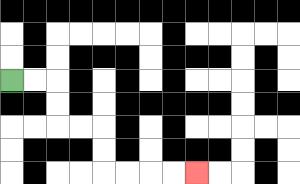{'start': '[0, 3]', 'end': '[8, 7]', 'path_directions': 'R,R,D,D,R,R,D,D,R,R,R,R', 'path_coordinates': '[[0, 3], [1, 3], [2, 3], [2, 4], [2, 5], [3, 5], [4, 5], [4, 6], [4, 7], [5, 7], [6, 7], [7, 7], [8, 7]]'}